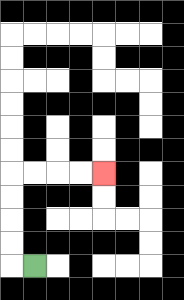{'start': '[1, 11]', 'end': '[4, 7]', 'path_directions': 'L,U,U,U,U,R,R,R,R', 'path_coordinates': '[[1, 11], [0, 11], [0, 10], [0, 9], [0, 8], [0, 7], [1, 7], [2, 7], [3, 7], [4, 7]]'}